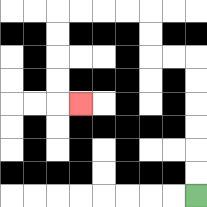{'start': '[8, 8]', 'end': '[3, 4]', 'path_directions': 'U,U,U,U,U,U,L,L,U,U,L,L,L,L,D,D,D,D,R', 'path_coordinates': '[[8, 8], [8, 7], [8, 6], [8, 5], [8, 4], [8, 3], [8, 2], [7, 2], [6, 2], [6, 1], [6, 0], [5, 0], [4, 0], [3, 0], [2, 0], [2, 1], [2, 2], [2, 3], [2, 4], [3, 4]]'}